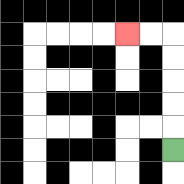{'start': '[7, 6]', 'end': '[5, 1]', 'path_directions': 'U,U,U,U,U,L,L', 'path_coordinates': '[[7, 6], [7, 5], [7, 4], [7, 3], [7, 2], [7, 1], [6, 1], [5, 1]]'}